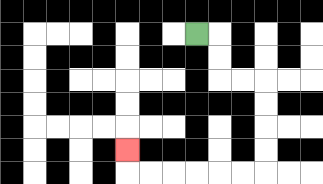{'start': '[8, 1]', 'end': '[5, 6]', 'path_directions': 'R,D,D,R,R,D,D,D,D,L,L,L,L,L,L,U', 'path_coordinates': '[[8, 1], [9, 1], [9, 2], [9, 3], [10, 3], [11, 3], [11, 4], [11, 5], [11, 6], [11, 7], [10, 7], [9, 7], [8, 7], [7, 7], [6, 7], [5, 7], [5, 6]]'}